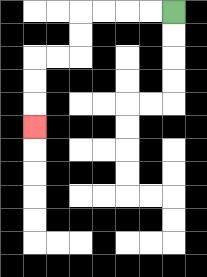{'start': '[7, 0]', 'end': '[1, 5]', 'path_directions': 'L,L,L,L,D,D,L,L,D,D,D', 'path_coordinates': '[[7, 0], [6, 0], [5, 0], [4, 0], [3, 0], [3, 1], [3, 2], [2, 2], [1, 2], [1, 3], [1, 4], [1, 5]]'}